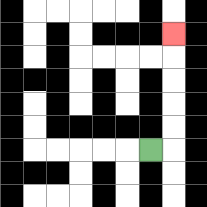{'start': '[6, 6]', 'end': '[7, 1]', 'path_directions': 'R,U,U,U,U,U', 'path_coordinates': '[[6, 6], [7, 6], [7, 5], [7, 4], [7, 3], [7, 2], [7, 1]]'}